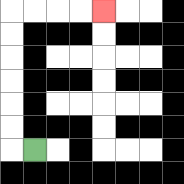{'start': '[1, 6]', 'end': '[4, 0]', 'path_directions': 'L,U,U,U,U,U,U,R,R,R,R', 'path_coordinates': '[[1, 6], [0, 6], [0, 5], [0, 4], [0, 3], [0, 2], [0, 1], [0, 0], [1, 0], [2, 0], [3, 0], [4, 0]]'}